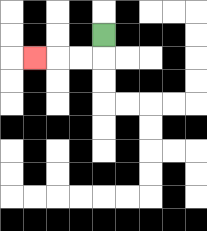{'start': '[4, 1]', 'end': '[1, 2]', 'path_directions': 'D,L,L,L', 'path_coordinates': '[[4, 1], [4, 2], [3, 2], [2, 2], [1, 2]]'}